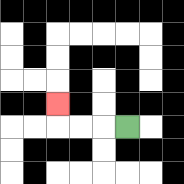{'start': '[5, 5]', 'end': '[2, 4]', 'path_directions': 'L,L,L,U', 'path_coordinates': '[[5, 5], [4, 5], [3, 5], [2, 5], [2, 4]]'}